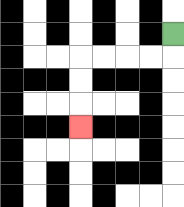{'start': '[7, 1]', 'end': '[3, 5]', 'path_directions': 'D,L,L,L,L,D,D,D', 'path_coordinates': '[[7, 1], [7, 2], [6, 2], [5, 2], [4, 2], [3, 2], [3, 3], [3, 4], [3, 5]]'}